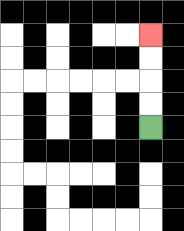{'start': '[6, 5]', 'end': '[6, 1]', 'path_directions': 'U,U,U,U', 'path_coordinates': '[[6, 5], [6, 4], [6, 3], [6, 2], [6, 1]]'}